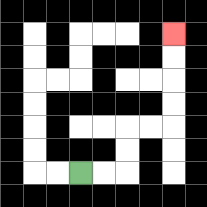{'start': '[3, 7]', 'end': '[7, 1]', 'path_directions': 'R,R,U,U,R,R,U,U,U,U', 'path_coordinates': '[[3, 7], [4, 7], [5, 7], [5, 6], [5, 5], [6, 5], [7, 5], [7, 4], [7, 3], [7, 2], [7, 1]]'}